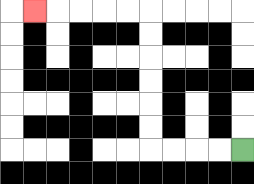{'start': '[10, 6]', 'end': '[1, 0]', 'path_directions': 'L,L,L,L,U,U,U,U,U,U,L,L,L,L,L', 'path_coordinates': '[[10, 6], [9, 6], [8, 6], [7, 6], [6, 6], [6, 5], [6, 4], [6, 3], [6, 2], [6, 1], [6, 0], [5, 0], [4, 0], [3, 0], [2, 0], [1, 0]]'}